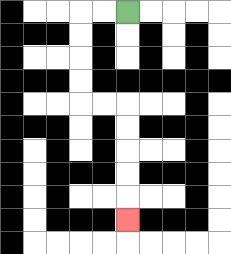{'start': '[5, 0]', 'end': '[5, 9]', 'path_directions': 'L,L,D,D,D,D,R,R,D,D,D,D,D', 'path_coordinates': '[[5, 0], [4, 0], [3, 0], [3, 1], [3, 2], [3, 3], [3, 4], [4, 4], [5, 4], [5, 5], [5, 6], [5, 7], [5, 8], [5, 9]]'}